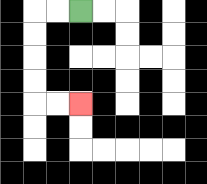{'start': '[3, 0]', 'end': '[3, 4]', 'path_directions': 'L,L,D,D,D,D,R,R', 'path_coordinates': '[[3, 0], [2, 0], [1, 0], [1, 1], [1, 2], [1, 3], [1, 4], [2, 4], [3, 4]]'}